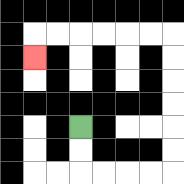{'start': '[3, 5]', 'end': '[1, 2]', 'path_directions': 'D,D,R,R,R,R,U,U,U,U,U,U,L,L,L,L,L,L,D', 'path_coordinates': '[[3, 5], [3, 6], [3, 7], [4, 7], [5, 7], [6, 7], [7, 7], [7, 6], [7, 5], [7, 4], [7, 3], [7, 2], [7, 1], [6, 1], [5, 1], [4, 1], [3, 1], [2, 1], [1, 1], [1, 2]]'}